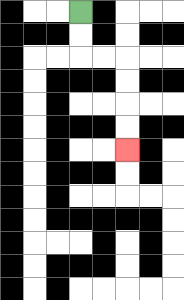{'start': '[3, 0]', 'end': '[5, 6]', 'path_directions': 'D,D,R,R,D,D,D,D', 'path_coordinates': '[[3, 0], [3, 1], [3, 2], [4, 2], [5, 2], [5, 3], [5, 4], [5, 5], [5, 6]]'}